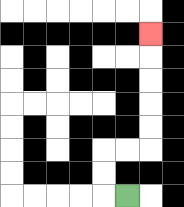{'start': '[5, 8]', 'end': '[6, 1]', 'path_directions': 'L,U,U,R,R,U,U,U,U,U', 'path_coordinates': '[[5, 8], [4, 8], [4, 7], [4, 6], [5, 6], [6, 6], [6, 5], [6, 4], [6, 3], [6, 2], [6, 1]]'}